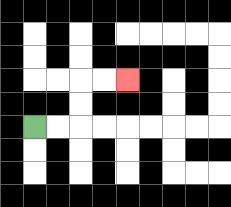{'start': '[1, 5]', 'end': '[5, 3]', 'path_directions': 'R,R,U,U,R,R', 'path_coordinates': '[[1, 5], [2, 5], [3, 5], [3, 4], [3, 3], [4, 3], [5, 3]]'}